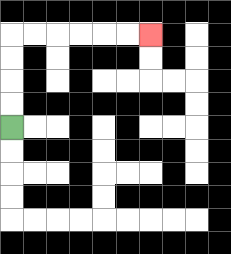{'start': '[0, 5]', 'end': '[6, 1]', 'path_directions': 'U,U,U,U,R,R,R,R,R,R', 'path_coordinates': '[[0, 5], [0, 4], [0, 3], [0, 2], [0, 1], [1, 1], [2, 1], [3, 1], [4, 1], [5, 1], [6, 1]]'}